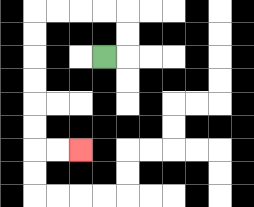{'start': '[4, 2]', 'end': '[3, 6]', 'path_directions': 'R,U,U,L,L,L,L,D,D,D,D,D,D,R,R', 'path_coordinates': '[[4, 2], [5, 2], [5, 1], [5, 0], [4, 0], [3, 0], [2, 0], [1, 0], [1, 1], [1, 2], [1, 3], [1, 4], [1, 5], [1, 6], [2, 6], [3, 6]]'}